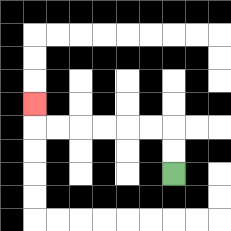{'start': '[7, 7]', 'end': '[1, 4]', 'path_directions': 'U,U,L,L,L,L,L,L,U', 'path_coordinates': '[[7, 7], [7, 6], [7, 5], [6, 5], [5, 5], [4, 5], [3, 5], [2, 5], [1, 5], [1, 4]]'}